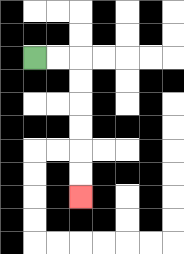{'start': '[1, 2]', 'end': '[3, 8]', 'path_directions': 'R,R,D,D,D,D,D,D', 'path_coordinates': '[[1, 2], [2, 2], [3, 2], [3, 3], [3, 4], [3, 5], [3, 6], [3, 7], [3, 8]]'}